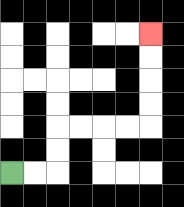{'start': '[0, 7]', 'end': '[6, 1]', 'path_directions': 'R,R,U,U,R,R,R,R,U,U,U,U', 'path_coordinates': '[[0, 7], [1, 7], [2, 7], [2, 6], [2, 5], [3, 5], [4, 5], [5, 5], [6, 5], [6, 4], [6, 3], [6, 2], [6, 1]]'}